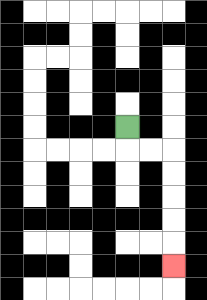{'start': '[5, 5]', 'end': '[7, 11]', 'path_directions': 'D,R,R,D,D,D,D,D', 'path_coordinates': '[[5, 5], [5, 6], [6, 6], [7, 6], [7, 7], [7, 8], [7, 9], [7, 10], [7, 11]]'}